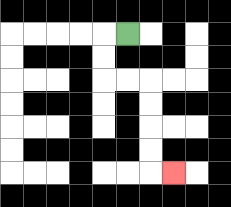{'start': '[5, 1]', 'end': '[7, 7]', 'path_directions': 'L,D,D,R,R,D,D,D,D,R', 'path_coordinates': '[[5, 1], [4, 1], [4, 2], [4, 3], [5, 3], [6, 3], [6, 4], [6, 5], [6, 6], [6, 7], [7, 7]]'}